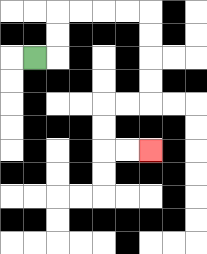{'start': '[1, 2]', 'end': '[6, 6]', 'path_directions': 'R,U,U,R,R,R,R,D,D,D,D,L,L,D,D,R,R', 'path_coordinates': '[[1, 2], [2, 2], [2, 1], [2, 0], [3, 0], [4, 0], [5, 0], [6, 0], [6, 1], [6, 2], [6, 3], [6, 4], [5, 4], [4, 4], [4, 5], [4, 6], [5, 6], [6, 6]]'}